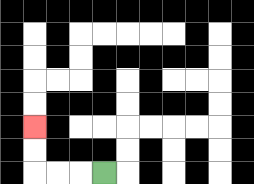{'start': '[4, 7]', 'end': '[1, 5]', 'path_directions': 'L,L,L,U,U', 'path_coordinates': '[[4, 7], [3, 7], [2, 7], [1, 7], [1, 6], [1, 5]]'}